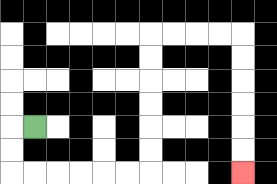{'start': '[1, 5]', 'end': '[10, 7]', 'path_directions': 'L,D,D,R,R,R,R,R,R,U,U,U,U,U,U,R,R,R,R,D,D,D,D,D,D', 'path_coordinates': '[[1, 5], [0, 5], [0, 6], [0, 7], [1, 7], [2, 7], [3, 7], [4, 7], [5, 7], [6, 7], [6, 6], [6, 5], [6, 4], [6, 3], [6, 2], [6, 1], [7, 1], [8, 1], [9, 1], [10, 1], [10, 2], [10, 3], [10, 4], [10, 5], [10, 6], [10, 7]]'}